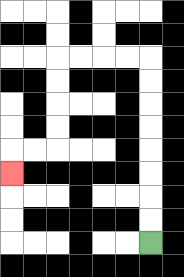{'start': '[6, 10]', 'end': '[0, 7]', 'path_directions': 'U,U,U,U,U,U,U,U,L,L,L,L,D,D,D,D,L,L,D', 'path_coordinates': '[[6, 10], [6, 9], [6, 8], [6, 7], [6, 6], [6, 5], [6, 4], [6, 3], [6, 2], [5, 2], [4, 2], [3, 2], [2, 2], [2, 3], [2, 4], [2, 5], [2, 6], [1, 6], [0, 6], [0, 7]]'}